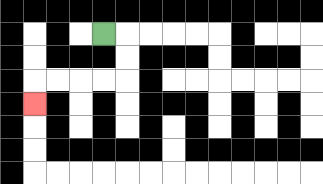{'start': '[4, 1]', 'end': '[1, 4]', 'path_directions': 'R,D,D,L,L,L,L,D', 'path_coordinates': '[[4, 1], [5, 1], [5, 2], [5, 3], [4, 3], [3, 3], [2, 3], [1, 3], [1, 4]]'}